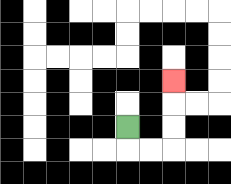{'start': '[5, 5]', 'end': '[7, 3]', 'path_directions': 'D,R,R,U,U,U', 'path_coordinates': '[[5, 5], [5, 6], [6, 6], [7, 6], [7, 5], [7, 4], [7, 3]]'}